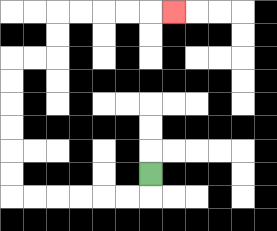{'start': '[6, 7]', 'end': '[7, 0]', 'path_directions': 'D,L,L,L,L,L,L,U,U,U,U,U,U,R,R,U,U,R,R,R,R,R', 'path_coordinates': '[[6, 7], [6, 8], [5, 8], [4, 8], [3, 8], [2, 8], [1, 8], [0, 8], [0, 7], [0, 6], [0, 5], [0, 4], [0, 3], [0, 2], [1, 2], [2, 2], [2, 1], [2, 0], [3, 0], [4, 0], [5, 0], [6, 0], [7, 0]]'}